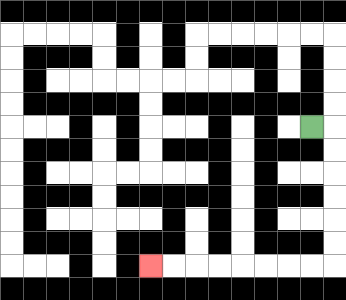{'start': '[13, 5]', 'end': '[6, 11]', 'path_directions': 'R,D,D,D,D,D,D,L,L,L,L,L,L,L,L', 'path_coordinates': '[[13, 5], [14, 5], [14, 6], [14, 7], [14, 8], [14, 9], [14, 10], [14, 11], [13, 11], [12, 11], [11, 11], [10, 11], [9, 11], [8, 11], [7, 11], [6, 11]]'}